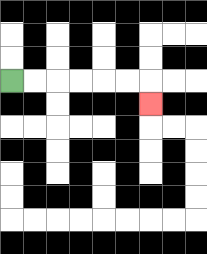{'start': '[0, 3]', 'end': '[6, 4]', 'path_directions': 'R,R,R,R,R,R,D', 'path_coordinates': '[[0, 3], [1, 3], [2, 3], [3, 3], [4, 3], [5, 3], [6, 3], [6, 4]]'}